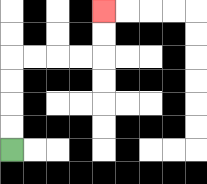{'start': '[0, 6]', 'end': '[4, 0]', 'path_directions': 'U,U,U,U,R,R,R,R,U,U', 'path_coordinates': '[[0, 6], [0, 5], [0, 4], [0, 3], [0, 2], [1, 2], [2, 2], [3, 2], [4, 2], [4, 1], [4, 0]]'}